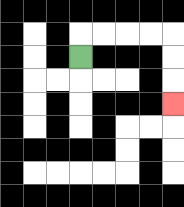{'start': '[3, 2]', 'end': '[7, 4]', 'path_directions': 'U,R,R,R,R,D,D,D', 'path_coordinates': '[[3, 2], [3, 1], [4, 1], [5, 1], [6, 1], [7, 1], [7, 2], [7, 3], [7, 4]]'}